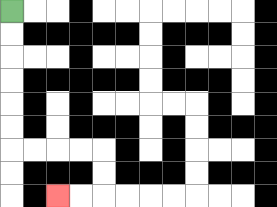{'start': '[0, 0]', 'end': '[2, 8]', 'path_directions': 'D,D,D,D,D,D,R,R,R,R,D,D,L,L', 'path_coordinates': '[[0, 0], [0, 1], [0, 2], [0, 3], [0, 4], [0, 5], [0, 6], [1, 6], [2, 6], [3, 6], [4, 6], [4, 7], [4, 8], [3, 8], [2, 8]]'}